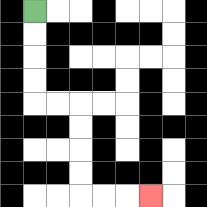{'start': '[1, 0]', 'end': '[6, 8]', 'path_directions': 'D,D,D,D,R,R,D,D,D,D,R,R,R', 'path_coordinates': '[[1, 0], [1, 1], [1, 2], [1, 3], [1, 4], [2, 4], [3, 4], [3, 5], [3, 6], [3, 7], [3, 8], [4, 8], [5, 8], [6, 8]]'}